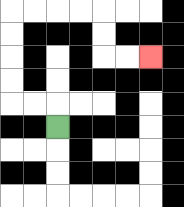{'start': '[2, 5]', 'end': '[6, 2]', 'path_directions': 'U,L,L,U,U,U,U,R,R,R,R,D,D,R,R', 'path_coordinates': '[[2, 5], [2, 4], [1, 4], [0, 4], [0, 3], [0, 2], [0, 1], [0, 0], [1, 0], [2, 0], [3, 0], [4, 0], [4, 1], [4, 2], [5, 2], [6, 2]]'}